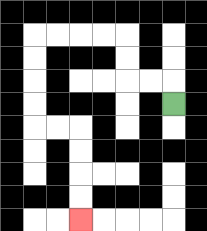{'start': '[7, 4]', 'end': '[3, 9]', 'path_directions': 'U,L,L,U,U,L,L,L,L,D,D,D,D,R,R,D,D,D,D', 'path_coordinates': '[[7, 4], [7, 3], [6, 3], [5, 3], [5, 2], [5, 1], [4, 1], [3, 1], [2, 1], [1, 1], [1, 2], [1, 3], [1, 4], [1, 5], [2, 5], [3, 5], [3, 6], [3, 7], [3, 8], [3, 9]]'}